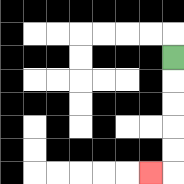{'start': '[7, 2]', 'end': '[6, 7]', 'path_directions': 'D,D,D,D,D,L', 'path_coordinates': '[[7, 2], [7, 3], [7, 4], [7, 5], [7, 6], [7, 7], [6, 7]]'}